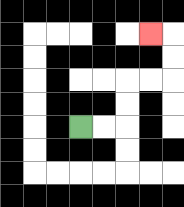{'start': '[3, 5]', 'end': '[6, 1]', 'path_directions': 'R,R,U,U,R,R,U,U,L', 'path_coordinates': '[[3, 5], [4, 5], [5, 5], [5, 4], [5, 3], [6, 3], [7, 3], [7, 2], [7, 1], [6, 1]]'}